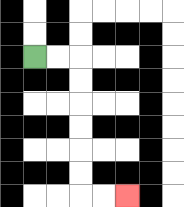{'start': '[1, 2]', 'end': '[5, 8]', 'path_directions': 'R,R,D,D,D,D,D,D,R,R', 'path_coordinates': '[[1, 2], [2, 2], [3, 2], [3, 3], [3, 4], [3, 5], [3, 6], [3, 7], [3, 8], [4, 8], [5, 8]]'}